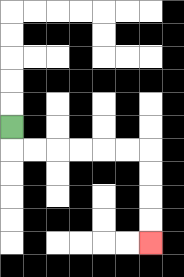{'start': '[0, 5]', 'end': '[6, 10]', 'path_directions': 'D,R,R,R,R,R,R,D,D,D,D', 'path_coordinates': '[[0, 5], [0, 6], [1, 6], [2, 6], [3, 6], [4, 6], [5, 6], [6, 6], [6, 7], [6, 8], [6, 9], [6, 10]]'}